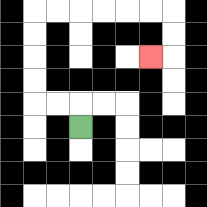{'start': '[3, 5]', 'end': '[6, 2]', 'path_directions': 'U,L,L,U,U,U,U,R,R,R,R,R,R,D,D,L', 'path_coordinates': '[[3, 5], [3, 4], [2, 4], [1, 4], [1, 3], [1, 2], [1, 1], [1, 0], [2, 0], [3, 0], [4, 0], [5, 0], [6, 0], [7, 0], [7, 1], [7, 2], [6, 2]]'}